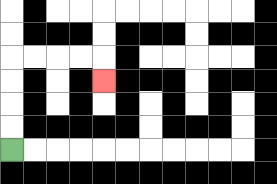{'start': '[0, 6]', 'end': '[4, 3]', 'path_directions': 'U,U,U,U,R,R,R,R,D', 'path_coordinates': '[[0, 6], [0, 5], [0, 4], [0, 3], [0, 2], [1, 2], [2, 2], [3, 2], [4, 2], [4, 3]]'}